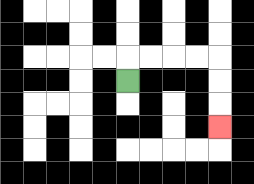{'start': '[5, 3]', 'end': '[9, 5]', 'path_directions': 'U,R,R,R,R,D,D,D', 'path_coordinates': '[[5, 3], [5, 2], [6, 2], [7, 2], [8, 2], [9, 2], [9, 3], [9, 4], [9, 5]]'}